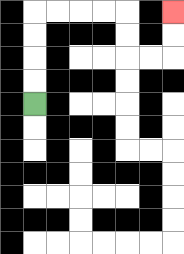{'start': '[1, 4]', 'end': '[7, 0]', 'path_directions': 'U,U,U,U,R,R,R,R,D,D,R,R,U,U', 'path_coordinates': '[[1, 4], [1, 3], [1, 2], [1, 1], [1, 0], [2, 0], [3, 0], [4, 0], [5, 0], [5, 1], [5, 2], [6, 2], [7, 2], [7, 1], [7, 0]]'}